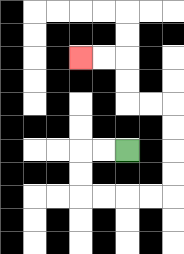{'start': '[5, 6]', 'end': '[3, 2]', 'path_directions': 'L,L,D,D,R,R,R,R,U,U,U,U,L,L,U,U,L,L', 'path_coordinates': '[[5, 6], [4, 6], [3, 6], [3, 7], [3, 8], [4, 8], [5, 8], [6, 8], [7, 8], [7, 7], [7, 6], [7, 5], [7, 4], [6, 4], [5, 4], [5, 3], [5, 2], [4, 2], [3, 2]]'}